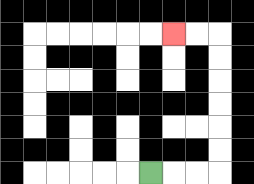{'start': '[6, 7]', 'end': '[7, 1]', 'path_directions': 'R,R,R,U,U,U,U,U,U,L,L', 'path_coordinates': '[[6, 7], [7, 7], [8, 7], [9, 7], [9, 6], [9, 5], [9, 4], [9, 3], [9, 2], [9, 1], [8, 1], [7, 1]]'}